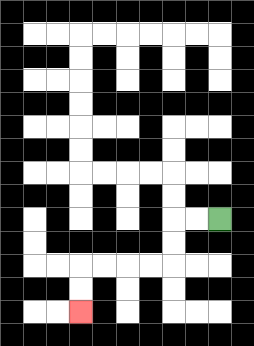{'start': '[9, 9]', 'end': '[3, 13]', 'path_directions': 'L,L,D,D,L,L,L,L,D,D', 'path_coordinates': '[[9, 9], [8, 9], [7, 9], [7, 10], [7, 11], [6, 11], [5, 11], [4, 11], [3, 11], [3, 12], [3, 13]]'}